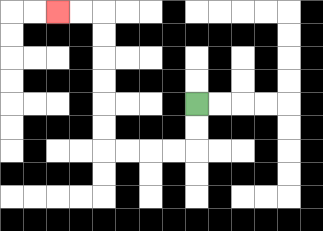{'start': '[8, 4]', 'end': '[2, 0]', 'path_directions': 'D,D,L,L,L,L,U,U,U,U,U,U,L,L', 'path_coordinates': '[[8, 4], [8, 5], [8, 6], [7, 6], [6, 6], [5, 6], [4, 6], [4, 5], [4, 4], [4, 3], [4, 2], [4, 1], [4, 0], [3, 0], [2, 0]]'}